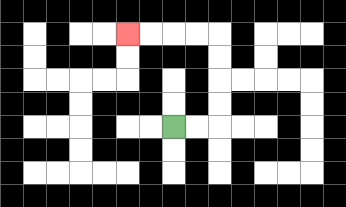{'start': '[7, 5]', 'end': '[5, 1]', 'path_directions': 'R,R,U,U,U,U,L,L,L,L', 'path_coordinates': '[[7, 5], [8, 5], [9, 5], [9, 4], [9, 3], [9, 2], [9, 1], [8, 1], [7, 1], [6, 1], [5, 1]]'}